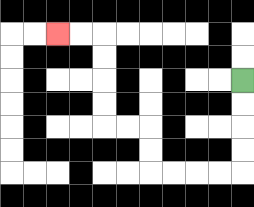{'start': '[10, 3]', 'end': '[2, 1]', 'path_directions': 'D,D,D,D,L,L,L,L,U,U,L,L,U,U,U,U,L,L', 'path_coordinates': '[[10, 3], [10, 4], [10, 5], [10, 6], [10, 7], [9, 7], [8, 7], [7, 7], [6, 7], [6, 6], [6, 5], [5, 5], [4, 5], [4, 4], [4, 3], [4, 2], [4, 1], [3, 1], [2, 1]]'}